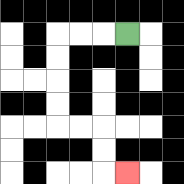{'start': '[5, 1]', 'end': '[5, 7]', 'path_directions': 'L,L,L,D,D,D,D,R,R,D,D,R', 'path_coordinates': '[[5, 1], [4, 1], [3, 1], [2, 1], [2, 2], [2, 3], [2, 4], [2, 5], [3, 5], [4, 5], [4, 6], [4, 7], [5, 7]]'}